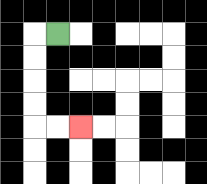{'start': '[2, 1]', 'end': '[3, 5]', 'path_directions': 'L,D,D,D,D,R,R', 'path_coordinates': '[[2, 1], [1, 1], [1, 2], [1, 3], [1, 4], [1, 5], [2, 5], [3, 5]]'}